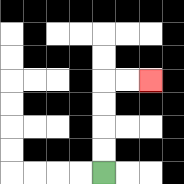{'start': '[4, 7]', 'end': '[6, 3]', 'path_directions': 'U,U,U,U,R,R', 'path_coordinates': '[[4, 7], [4, 6], [4, 5], [4, 4], [4, 3], [5, 3], [6, 3]]'}